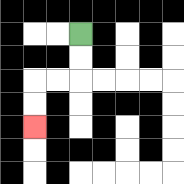{'start': '[3, 1]', 'end': '[1, 5]', 'path_directions': 'D,D,L,L,D,D', 'path_coordinates': '[[3, 1], [3, 2], [3, 3], [2, 3], [1, 3], [1, 4], [1, 5]]'}